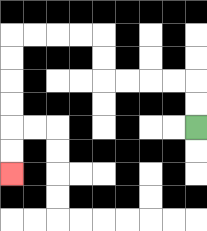{'start': '[8, 5]', 'end': '[0, 7]', 'path_directions': 'U,U,L,L,L,L,U,U,L,L,L,L,D,D,D,D,D,D', 'path_coordinates': '[[8, 5], [8, 4], [8, 3], [7, 3], [6, 3], [5, 3], [4, 3], [4, 2], [4, 1], [3, 1], [2, 1], [1, 1], [0, 1], [0, 2], [0, 3], [0, 4], [0, 5], [0, 6], [0, 7]]'}